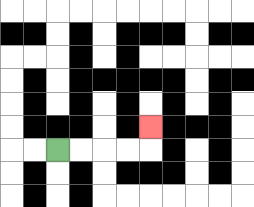{'start': '[2, 6]', 'end': '[6, 5]', 'path_directions': 'R,R,R,R,U', 'path_coordinates': '[[2, 6], [3, 6], [4, 6], [5, 6], [6, 6], [6, 5]]'}